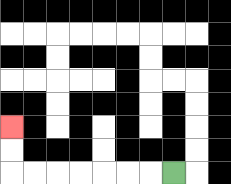{'start': '[7, 7]', 'end': '[0, 5]', 'path_directions': 'L,L,L,L,L,L,L,U,U', 'path_coordinates': '[[7, 7], [6, 7], [5, 7], [4, 7], [3, 7], [2, 7], [1, 7], [0, 7], [0, 6], [0, 5]]'}